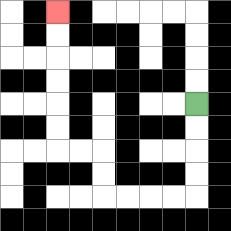{'start': '[8, 4]', 'end': '[2, 0]', 'path_directions': 'D,D,D,D,L,L,L,L,U,U,L,L,U,U,U,U,U,U', 'path_coordinates': '[[8, 4], [8, 5], [8, 6], [8, 7], [8, 8], [7, 8], [6, 8], [5, 8], [4, 8], [4, 7], [4, 6], [3, 6], [2, 6], [2, 5], [2, 4], [2, 3], [2, 2], [2, 1], [2, 0]]'}